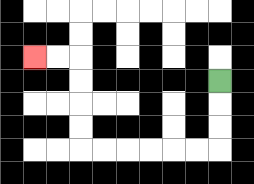{'start': '[9, 3]', 'end': '[1, 2]', 'path_directions': 'D,D,D,L,L,L,L,L,L,U,U,U,U,L,L', 'path_coordinates': '[[9, 3], [9, 4], [9, 5], [9, 6], [8, 6], [7, 6], [6, 6], [5, 6], [4, 6], [3, 6], [3, 5], [3, 4], [3, 3], [3, 2], [2, 2], [1, 2]]'}